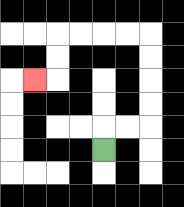{'start': '[4, 6]', 'end': '[1, 3]', 'path_directions': 'U,R,R,U,U,U,U,L,L,L,L,D,D,L', 'path_coordinates': '[[4, 6], [4, 5], [5, 5], [6, 5], [6, 4], [6, 3], [6, 2], [6, 1], [5, 1], [4, 1], [3, 1], [2, 1], [2, 2], [2, 3], [1, 3]]'}